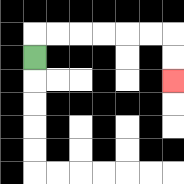{'start': '[1, 2]', 'end': '[7, 3]', 'path_directions': 'U,R,R,R,R,R,R,D,D', 'path_coordinates': '[[1, 2], [1, 1], [2, 1], [3, 1], [4, 1], [5, 1], [6, 1], [7, 1], [7, 2], [7, 3]]'}